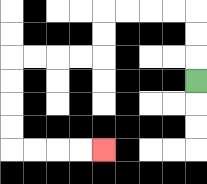{'start': '[8, 3]', 'end': '[4, 6]', 'path_directions': 'U,U,U,L,L,L,L,D,D,L,L,L,L,D,D,D,D,R,R,R,R', 'path_coordinates': '[[8, 3], [8, 2], [8, 1], [8, 0], [7, 0], [6, 0], [5, 0], [4, 0], [4, 1], [4, 2], [3, 2], [2, 2], [1, 2], [0, 2], [0, 3], [0, 4], [0, 5], [0, 6], [1, 6], [2, 6], [3, 6], [4, 6]]'}